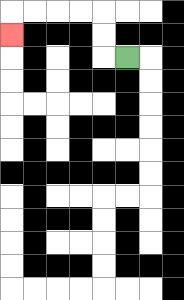{'start': '[5, 2]', 'end': '[0, 1]', 'path_directions': 'L,U,U,L,L,L,L,D', 'path_coordinates': '[[5, 2], [4, 2], [4, 1], [4, 0], [3, 0], [2, 0], [1, 0], [0, 0], [0, 1]]'}